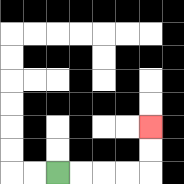{'start': '[2, 7]', 'end': '[6, 5]', 'path_directions': 'R,R,R,R,U,U', 'path_coordinates': '[[2, 7], [3, 7], [4, 7], [5, 7], [6, 7], [6, 6], [6, 5]]'}